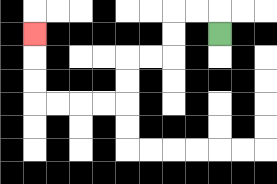{'start': '[9, 1]', 'end': '[1, 1]', 'path_directions': 'U,L,L,D,D,L,L,D,D,L,L,L,L,U,U,U', 'path_coordinates': '[[9, 1], [9, 0], [8, 0], [7, 0], [7, 1], [7, 2], [6, 2], [5, 2], [5, 3], [5, 4], [4, 4], [3, 4], [2, 4], [1, 4], [1, 3], [1, 2], [1, 1]]'}